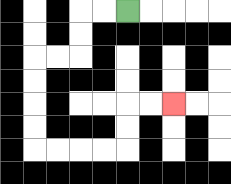{'start': '[5, 0]', 'end': '[7, 4]', 'path_directions': 'L,L,D,D,L,L,D,D,D,D,R,R,R,R,U,U,R,R', 'path_coordinates': '[[5, 0], [4, 0], [3, 0], [3, 1], [3, 2], [2, 2], [1, 2], [1, 3], [1, 4], [1, 5], [1, 6], [2, 6], [3, 6], [4, 6], [5, 6], [5, 5], [5, 4], [6, 4], [7, 4]]'}